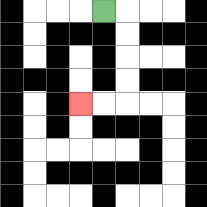{'start': '[4, 0]', 'end': '[3, 4]', 'path_directions': 'R,D,D,D,D,L,L', 'path_coordinates': '[[4, 0], [5, 0], [5, 1], [5, 2], [5, 3], [5, 4], [4, 4], [3, 4]]'}